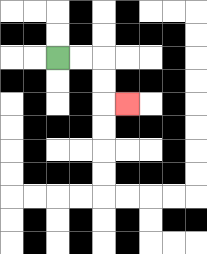{'start': '[2, 2]', 'end': '[5, 4]', 'path_directions': 'R,R,D,D,R', 'path_coordinates': '[[2, 2], [3, 2], [4, 2], [4, 3], [4, 4], [5, 4]]'}